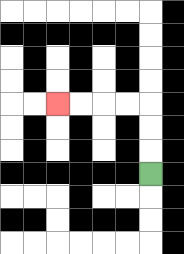{'start': '[6, 7]', 'end': '[2, 4]', 'path_directions': 'U,U,U,L,L,L,L', 'path_coordinates': '[[6, 7], [6, 6], [6, 5], [6, 4], [5, 4], [4, 4], [3, 4], [2, 4]]'}